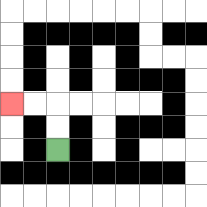{'start': '[2, 6]', 'end': '[0, 4]', 'path_directions': 'U,U,L,L', 'path_coordinates': '[[2, 6], [2, 5], [2, 4], [1, 4], [0, 4]]'}